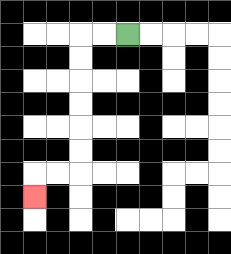{'start': '[5, 1]', 'end': '[1, 8]', 'path_directions': 'L,L,D,D,D,D,D,D,L,L,D', 'path_coordinates': '[[5, 1], [4, 1], [3, 1], [3, 2], [3, 3], [3, 4], [3, 5], [3, 6], [3, 7], [2, 7], [1, 7], [1, 8]]'}